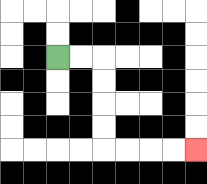{'start': '[2, 2]', 'end': '[8, 6]', 'path_directions': 'R,R,D,D,D,D,R,R,R,R', 'path_coordinates': '[[2, 2], [3, 2], [4, 2], [4, 3], [4, 4], [4, 5], [4, 6], [5, 6], [6, 6], [7, 6], [8, 6]]'}